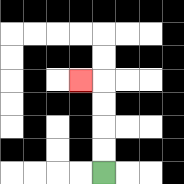{'start': '[4, 7]', 'end': '[3, 3]', 'path_directions': 'U,U,U,U,L', 'path_coordinates': '[[4, 7], [4, 6], [4, 5], [4, 4], [4, 3], [3, 3]]'}